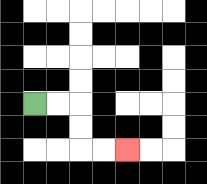{'start': '[1, 4]', 'end': '[5, 6]', 'path_directions': 'R,R,D,D,R,R', 'path_coordinates': '[[1, 4], [2, 4], [3, 4], [3, 5], [3, 6], [4, 6], [5, 6]]'}